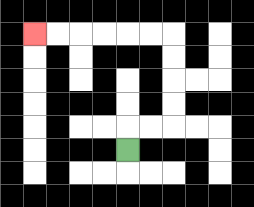{'start': '[5, 6]', 'end': '[1, 1]', 'path_directions': 'U,R,R,U,U,U,U,L,L,L,L,L,L', 'path_coordinates': '[[5, 6], [5, 5], [6, 5], [7, 5], [7, 4], [7, 3], [7, 2], [7, 1], [6, 1], [5, 1], [4, 1], [3, 1], [2, 1], [1, 1]]'}